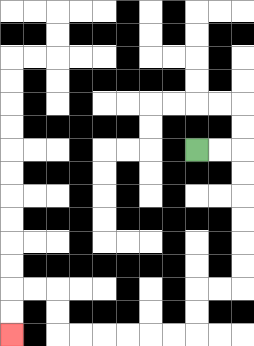{'start': '[8, 6]', 'end': '[0, 14]', 'path_directions': 'R,R,D,D,D,D,D,D,L,L,D,D,L,L,L,L,L,L,U,U,L,L,D,D', 'path_coordinates': '[[8, 6], [9, 6], [10, 6], [10, 7], [10, 8], [10, 9], [10, 10], [10, 11], [10, 12], [9, 12], [8, 12], [8, 13], [8, 14], [7, 14], [6, 14], [5, 14], [4, 14], [3, 14], [2, 14], [2, 13], [2, 12], [1, 12], [0, 12], [0, 13], [0, 14]]'}